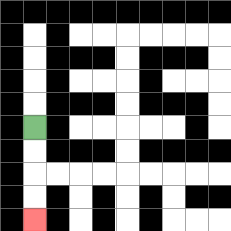{'start': '[1, 5]', 'end': '[1, 9]', 'path_directions': 'D,D,D,D', 'path_coordinates': '[[1, 5], [1, 6], [1, 7], [1, 8], [1, 9]]'}